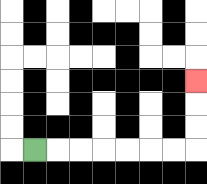{'start': '[1, 6]', 'end': '[8, 3]', 'path_directions': 'R,R,R,R,R,R,R,U,U,U', 'path_coordinates': '[[1, 6], [2, 6], [3, 6], [4, 6], [5, 6], [6, 6], [7, 6], [8, 6], [8, 5], [8, 4], [8, 3]]'}